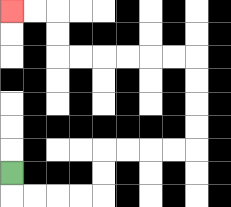{'start': '[0, 7]', 'end': '[0, 0]', 'path_directions': 'D,R,R,R,R,U,U,R,R,R,R,U,U,U,U,L,L,L,L,L,L,U,U,L,L', 'path_coordinates': '[[0, 7], [0, 8], [1, 8], [2, 8], [3, 8], [4, 8], [4, 7], [4, 6], [5, 6], [6, 6], [7, 6], [8, 6], [8, 5], [8, 4], [8, 3], [8, 2], [7, 2], [6, 2], [5, 2], [4, 2], [3, 2], [2, 2], [2, 1], [2, 0], [1, 0], [0, 0]]'}